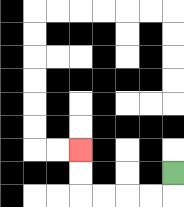{'start': '[7, 7]', 'end': '[3, 6]', 'path_directions': 'D,L,L,L,L,U,U', 'path_coordinates': '[[7, 7], [7, 8], [6, 8], [5, 8], [4, 8], [3, 8], [3, 7], [3, 6]]'}